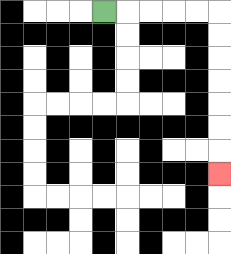{'start': '[4, 0]', 'end': '[9, 7]', 'path_directions': 'R,R,R,R,R,D,D,D,D,D,D,D', 'path_coordinates': '[[4, 0], [5, 0], [6, 0], [7, 0], [8, 0], [9, 0], [9, 1], [9, 2], [9, 3], [9, 4], [9, 5], [9, 6], [9, 7]]'}